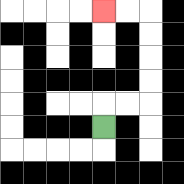{'start': '[4, 5]', 'end': '[4, 0]', 'path_directions': 'U,R,R,U,U,U,U,L,L', 'path_coordinates': '[[4, 5], [4, 4], [5, 4], [6, 4], [6, 3], [6, 2], [6, 1], [6, 0], [5, 0], [4, 0]]'}